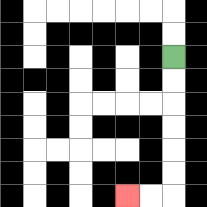{'start': '[7, 2]', 'end': '[5, 8]', 'path_directions': 'D,D,D,D,D,D,L,L', 'path_coordinates': '[[7, 2], [7, 3], [7, 4], [7, 5], [7, 6], [7, 7], [7, 8], [6, 8], [5, 8]]'}